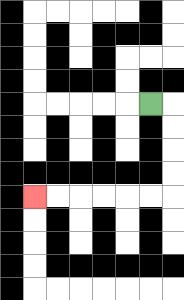{'start': '[6, 4]', 'end': '[1, 8]', 'path_directions': 'R,D,D,D,D,L,L,L,L,L,L', 'path_coordinates': '[[6, 4], [7, 4], [7, 5], [7, 6], [7, 7], [7, 8], [6, 8], [5, 8], [4, 8], [3, 8], [2, 8], [1, 8]]'}